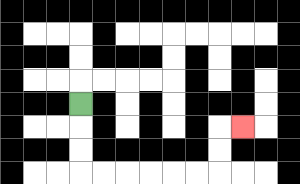{'start': '[3, 4]', 'end': '[10, 5]', 'path_directions': 'D,D,D,R,R,R,R,R,R,U,U,R', 'path_coordinates': '[[3, 4], [3, 5], [3, 6], [3, 7], [4, 7], [5, 7], [6, 7], [7, 7], [8, 7], [9, 7], [9, 6], [9, 5], [10, 5]]'}